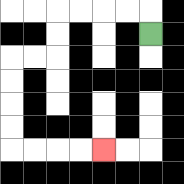{'start': '[6, 1]', 'end': '[4, 6]', 'path_directions': 'U,L,L,L,L,D,D,L,L,D,D,D,D,R,R,R,R', 'path_coordinates': '[[6, 1], [6, 0], [5, 0], [4, 0], [3, 0], [2, 0], [2, 1], [2, 2], [1, 2], [0, 2], [0, 3], [0, 4], [0, 5], [0, 6], [1, 6], [2, 6], [3, 6], [4, 6]]'}